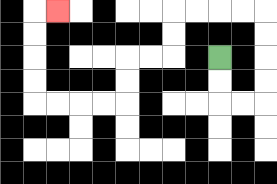{'start': '[9, 2]', 'end': '[2, 0]', 'path_directions': 'D,D,R,R,U,U,U,U,L,L,L,L,D,D,L,L,D,D,L,L,L,L,U,U,U,U,R', 'path_coordinates': '[[9, 2], [9, 3], [9, 4], [10, 4], [11, 4], [11, 3], [11, 2], [11, 1], [11, 0], [10, 0], [9, 0], [8, 0], [7, 0], [7, 1], [7, 2], [6, 2], [5, 2], [5, 3], [5, 4], [4, 4], [3, 4], [2, 4], [1, 4], [1, 3], [1, 2], [1, 1], [1, 0], [2, 0]]'}